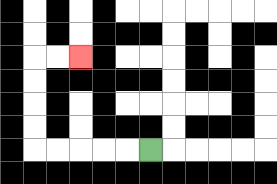{'start': '[6, 6]', 'end': '[3, 2]', 'path_directions': 'L,L,L,L,L,U,U,U,U,R,R', 'path_coordinates': '[[6, 6], [5, 6], [4, 6], [3, 6], [2, 6], [1, 6], [1, 5], [1, 4], [1, 3], [1, 2], [2, 2], [3, 2]]'}